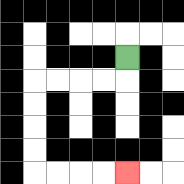{'start': '[5, 2]', 'end': '[5, 7]', 'path_directions': 'D,L,L,L,L,D,D,D,D,R,R,R,R', 'path_coordinates': '[[5, 2], [5, 3], [4, 3], [3, 3], [2, 3], [1, 3], [1, 4], [1, 5], [1, 6], [1, 7], [2, 7], [3, 7], [4, 7], [5, 7]]'}